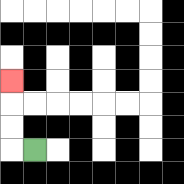{'start': '[1, 6]', 'end': '[0, 3]', 'path_directions': 'L,U,U,U', 'path_coordinates': '[[1, 6], [0, 6], [0, 5], [0, 4], [0, 3]]'}